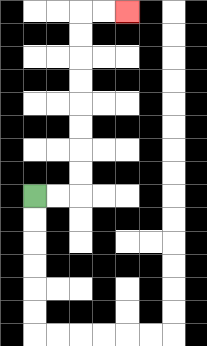{'start': '[1, 8]', 'end': '[5, 0]', 'path_directions': 'R,R,U,U,U,U,U,U,U,U,R,R', 'path_coordinates': '[[1, 8], [2, 8], [3, 8], [3, 7], [3, 6], [3, 5], [3, 4], [3, 3], [3, 2], [3, 1], [3, 0], [4, 0], [5, 0]]'}